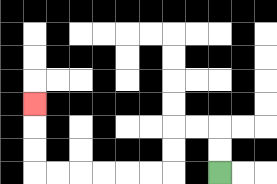{'start': '[9, 7]', 'end': '[1, 4]', 'path_directions': 'U,U,L,L,D,D,L,L,L,L,L,L,U,U,U', 'path_coordinates': '[[9, 7], [9, 6], [9, 5], [8, 5], [7, 5], [7, 6], [7, 7], [6, 7], [5, 7], [4, 7], [3, 7], [2, 7], [1, 7], [1, 6], [1, 5], [1, 4]]'}